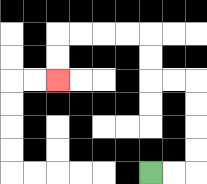{'start': '[6, 7]', 'end': '[2, 3]', 'path_directions': 'R,R,U,U,U,U,L,L,U,U,L,L,L,L,D,D', 'path_coordinates': '[[6, 7], [7, 7], [8, 7], [8, 6], [8, 5], [8, 4], [8, 3], [7, 3], [6, 3], [6, 2], [6, 1], [5, 1], [4, 1], [3, 1], [2, 1], [2, 2], [2, 3]]'}